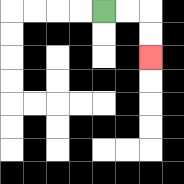{'start': '[4, 0]', 'end': '[6, 2]', 'path_directions': 'R,R,D,D', 'path_coordinates': '[[4, 0], [5, 0], [6, 0], [6, 1], [6, 2]]'}